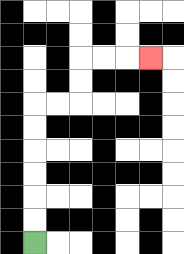{'start': '[1, 10]', 'end': '[6, 2]', 'path_directions': 'U,U,U,U,U,U,R,R,U,U,R,R,R', 'path_coordinates': '[[1, 10], [1, 9], [1, 8], [1, 7], [1, 6], [1, 5], [1, 4], [2, 4], [3, 4], [3, 3], [3, 2], [4, 2], [5, 2], [6, 2]]'}